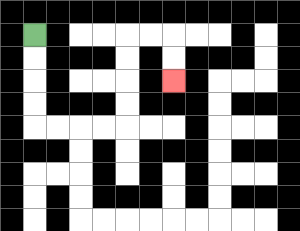{'start': '[1, 1]', 'end': '[7, 3]', 'path_directions': 'D,D,D,D,R,R,R,R,U,U,U,U,R,R,D,D', 'path_coordinates': '[[1, 1], [1, 2], [1, 3], [1, 4], [1, 5], [2, 5], [3, 5], [4, 5], [5, 5], [5, 4], [5, 3], [5, 2], [5, 1], [6, 1], [7, 1], [7, 2], [7, 3]]'}